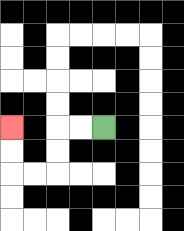{'start': '[4, 5]', 'end': '[0, 5]', 'path_directions': 'L,L,D,D,L,L,U,U', 'path_coordinates': '[[4, 5], [3, 5], [2, 5], [2, 6], [2, 7], [1, 7], [0, 7], [0, 6], [0, 5]]'}